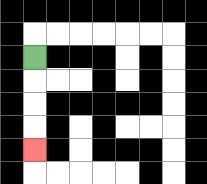{'start': '[1, 2]', 'end': '[1, 6]', 'path_directions': 'D,D,D,D', 'path_coordinates': '[[1, 2], [1, 3], [1, 4], [1, 5], [1, 6]]'}